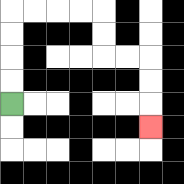{'start': '[0, 4]', 'end': '[6, 5]', 'path_directions': 'U,U,U,U,R,R,R,R,D,D,R,R,D,D,D', 'path_coordinates': '[[0, 4], [0, 3], [0, 2], [0, 1], [0, 0], [1, 0], [2, 0], [3, 0], [4, 0], [4, 1], [4, 2], [5, 2], [6, 2], [6, 3], [6, 4], [6, 5]]'}